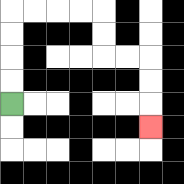{'start': '[0, 4]', 'end': '[6, 5]', 'path_directions': 'U,U,U,U,R,R,R,R,D,D,R,R,D,D,D', 'path_coordinates': '[[0, 4], [0, 3], [0, 2], [0, 1], [0, 0], [1, 0], [2, 0], [3, 0], [4, 0], [4, 1], [4, 2], [5, 2], [6, 2], [6, 3], [6, 4], [6, 5]]'}